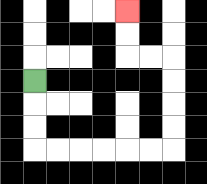{'start': '[1, 3]', 'end': '[5, 0]', 'path_directions': 'D,D,D,R,R,R,R,R,R,U,U,U,U,L,L,U,U', 'path_coordinates': '[[1, 3], [1, 4], [1, 5], [1, 6], [2, 6], [3, 6], [4, 6], [5, 6], [6, 6], [7, 6], [7, 5], [7, 4], [7, 3], [7, 2], [6, 2], [5, 2], [5, 1], [5, 0]]'}